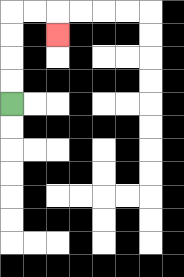{'start': '[0, 4]', 'end': '[2, 1]', 'path_directions': 'U,U,U,U,R,R,D', 'path_coordinates': '[[0, 4], [0, 3], [0, 2], [0, 1], [0, 0], [1, 0], [2, 0], [2, 1]]'}